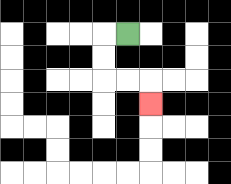{'start': '[5, 1]', 'end': '[6, 4]', 'path_directions': 'L,D,D,R,R,D', 'path_coordinates': '[[5, 1], [4, 1], [4, 2], [4, 3], [5, 3], [6, 3], [6, 4]]'}